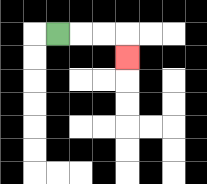{'start': '[2, 1]', 'end': '[5, 2]', 'path_directions': 'R,R,R,D', 'path_coordinates': '[[2, 1], [3, 1], [4, 1], [5, 1], [5, 2]]'}